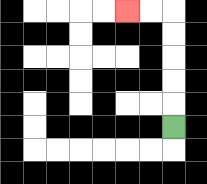{'start': '[7, 5]', 'end': '[5, 0]', 'path_directions': 'U,U,U,U,U,L,L', 'path_coordinates': '[[7, 5], [7, 4], [7, 3], [7, 2], [7, 1], [7, 0], [6, 0], [5, 0]]'}